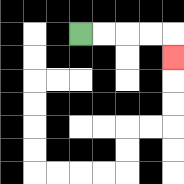{'start': '[3, 1]', 'end': '[7, 2]', 'path_directions': 'R,R,R,R,D', 'path_coordinates': '[[3, 1], [4, 1], [5, 1], [6, 1], [7, 1], [7, 2]]'}